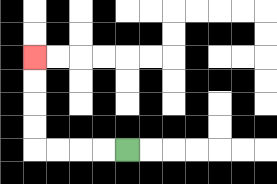{'start': '[5, 6]', 'end': '[1, 2]', 'path_directions': 'L,L,L,L,U,U,U,U', 'path_coordinates': '[[5, 6], [4, 6], [3, 6], [2, 6], [1, 6], [1, 5], [1, 4], [1, 3], [1, 2]]'}